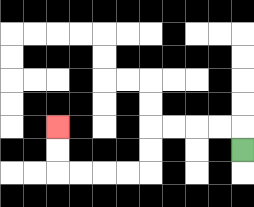{'start': '[10, 6]', 'end': '[2, 5]', 'path_directions': 'U,L,L,L,L,D,D,L,L,L,L,U,U', 'path_coordinates': '[[10, 6], [10, 5], [9, 5], [8, 5], [7, 5], [6, 5], [6, 6], [6, 7], [5, 7], [4, 7], [3, 7], [2, 7], [2, 6], [2, 5]]'}